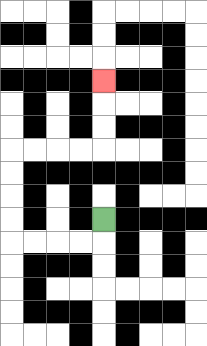{'start': '[4, 9]', 'end': '[4, 3]', 'path_directions': 'D,L,L,L,L,U,U,U,U,R,R,R,R,U,U,U', 'path_coordinates': '[[4, 9], [4, 10], [3, 10], [2, 10], [1, 10], [0, 10], [0, 9], [0, 8], [0, 7], [0, 6], [1, 6], [2, 6], [3, 6], [4, 6], [4, 5], [4, 4], [4, 3]]'}